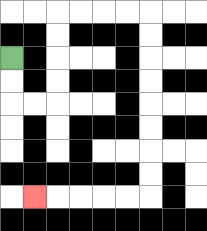{'start': '[0, 2]', 'end': '[1, 8]', 'path_directions': 'D,D,R,R,U,U,U,U,R,R,R,R,D,D,D,D,D,D,D,D,L,L,L,L,L', 'path_coordinates': '[[0, 2], [0, 3], [0, 4], [1, 4], [2, 4], [2, 3], [2, 2], [2, 1], [2, 0], [3, 0], [4, 0], [5, 0], [6, 0], [6, 1], [6, 2], [6, 3], [6, 4], [6, 5], [6, 6], [6, 7], [6, 8], [5, 8], [4, 8], [3, 8], [2, 8], [1, 8]]'}